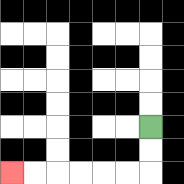{'start': '[6, 5]', 'end': '[0, 7]', 'path_directions': 'D,D,L,L,L,L,L,L', 'path_coordinates': '[[6, 5], [6, 6], [6, 7], [5, 7], [4, 7], [3, 7], [2, 7], [1, 7], [0, 7]]'}